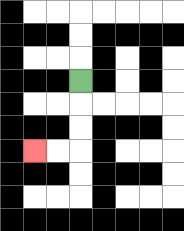{'start': '[3, 3]', 'end': '[1, 6]', 'path_directions': 'D,D,D,L,L', 'path_coordinates': '[[3, 3], [3, 4], [3, 5], [3, 6], [2, 6], [1, 6]]'}